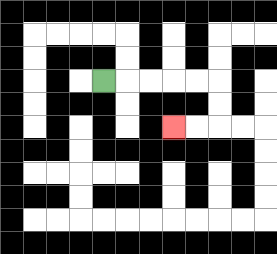{'start': '[4, 3]', 'end': '[7, 5]', 'path_directions': 'R,R,R,R,R,D,D,L,L', 'path_coordinates': '[[4, 3], [5, 3], [6, 3], [7, 3], [8, 3], [9, 3], [9, 4], [9, 5], [8, 5], [7, 5]]'}